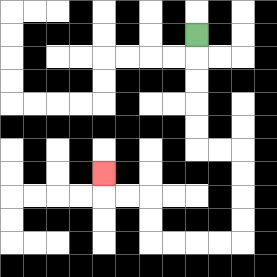{'start': '[8, 1]', 'end': '[4, 7]', 'path_directions': 'D,D,D,D,D,R,R,D,D,D,D,L,L,L,L,U,U,L,L,U', 'path_coordinates': '[[8, 1], [8, 2], [8, 3], [8, 4], [8, 5], [8, 6], [9, 6], [10, 6], [10, 7], [10, 8], [10, 9], [10, 10], [9, 10], [8, 10], [7, 10], [6, 10], [6, 9], [6, 8], [5, 8], [4, 8], [4, 7]]'}